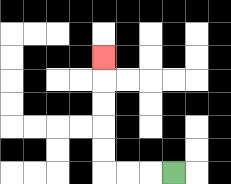{'start': '[7, 7]', 'end': '[4, 2]', 'path_directions': 'L,L,L,U,U,U,U,U', 'path_coordinates': '[[7, 7], [6, 7], [5, 7], [4, 7], [4, 6], [4, 5], [4, 4], [4, 3], [4, 2]]'}